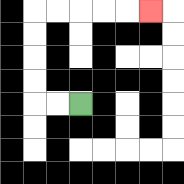{'start': '[3, 4]', 'end': '[6, 0]', 'path_directions': 'L,L,U,U,U,U,R,R,R,R,R', 'path_coordinates': '[[3, 4], [2, 4], [1, 4], [1, 3], [1, 2], [1, 1], [1, 0], [2, 0], [3, 0], [4, 0], [5, 0], [6, 0]]'}